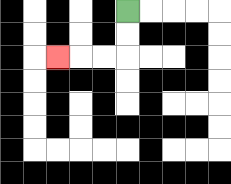{'start': '[5, 0]', 'end': '[2, 2]', 'path_directions': 'D,D,L,L,L', 'path_coordinates': '[[5, 0], [5, 1], [5, 2], [4, 2], [3, 2], [2, 2]]'}